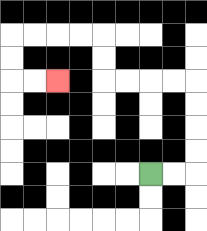{'start': '[6, 7]', 'end': '[2, 3]', 'path_directions': 'R,R,U,U,U,U,L,L,L,L,U,U,L,L,L,L,D,D,R,R', 'path_coordinates': '[[6, 7], [7, 7], [8, 7], [8, 6], [8, 5], [8, 4], [8, 3], [7, 3], [6, 3], [5, 3], [4, 3], [4, 2], [4, 1], [3, 1], [2, 1], [1, 1], [0, 1], [0, 2], [0, 3], [1, 3], [2, 3]]'}